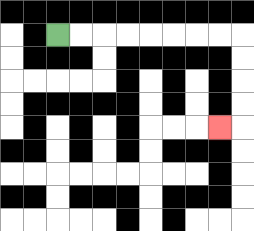{'start': '[2, 1]', 'end': '[9, 5]', 'path_directions': 'R,R,R,R,R,R,R,R,D,D,D,D,L', 'path_coordinates': '[[2, 1], [3, 1], [4, 1], [5, 1], [6, 1], [7, 1], [8, 1], [9, 1], [10, 1], [10, 2], [10, 3], [10, 4], [10, 5], [9, 5]]'}